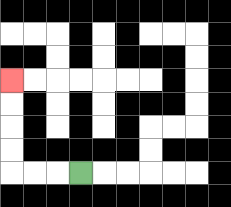{'start': '[3, 7]', 'end': '[0, 3]', 'path_directions': 'L,L,L,U,U,U,U', 'path_coordinates': '[[3, 7], [2, 7], [1, 7], [0, 7], [0, 6], [0, 5], [0, 4], [0, 3]]'}